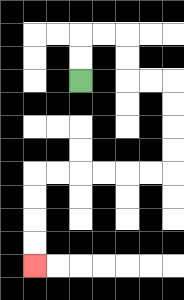{'start': '[3, 3]', 'end': '[1, 11]', 'path_directions': 'U,U,R,R,D,D,R,R,D,D,D,D,L,L,L,L,L,L,D,D,D,D', 'path_coordinates': '[[3, 3], [3, 2], [3, 1], [4, 1], [5, 1], [5, 2], [5, 3], [6, 3], [7, 3], [7, 4], [7, 5], [7, 6], [7, 7], [6, 7], [5, 7], [4, 7], [3, 7], [2, 7], [1, 7], [1, 8], [1, 9], [1, 10], [1, 11]]'}